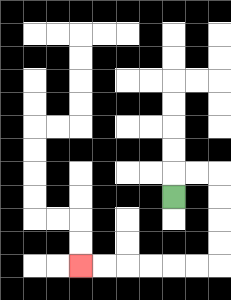{'start': '[7, 8]', 'end': '[3, 11]', 'path_directions': 'U,R,R,D,D,D,D,L,L,L,L,L,L', 'path_coordinates': '[[7, 8], [7, 7], [8, 7], [9, 7], [9, 8], [9, 9], [9, 10], [9, 11], [8, 11], [7, 11], [6, 11], [5, 11], [4, 11], [3, 11]]'}